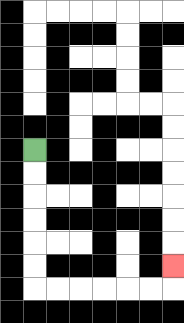{'start': '[1, 6]', 'end': '[7, 11]', 'path_directions': 'D,D,D,D,D,D,R,R,R,R,R,R,U', 'path_coordinates': '[[1, 6], [1, 7], [1, 8], [1, 9], [1, 10], [1, 11], [1, 12], [2, 12], [3, 12], [4, 12], [5, 12], [6, 12], [7, 12], [7, 11]]'}